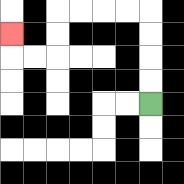{'start': '[6, 4]', 'end': '[0, 1]', 'path_directions': 'U,U,U,U,L,L,L,L,D,D,L,L,U', 'path_coordinates': '[[6, 4], [6, 3], [6, 2], [6, 1], [6, 0], [5, 0], [4, 0], [3, 0], [2, 0], [2, 1], [2, 2], [1, 2], [0, 2], [0, 1]]'}